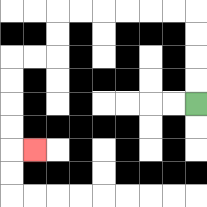{'start': '[8, 4]', 'end': '[1, 6]', 'path_directions': 'U,U,U,U,L,L,L,L,L,L,D,D,L,L,D,D,D,D,R', 'path_coordinates': '[[8, 4], [8, 3], [8, 2], [8, 1], [8, 0], [7, 0], [6, 0], [5, 0], [4, 0], [3, 0], [2, 0], [2, 1], [2, 2], [1, 2], [0, 2], [0, 3], [0, 4], [0, 5], [0, 6], [1, 6]]'}